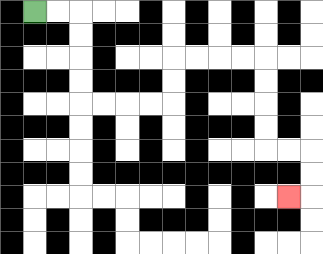{'start': '[1, 0]', 'end': '[12, 8]', 'path_directions': 'R,R,D,D,D,D,R,R,R,R,U,U,R,R,R,R,D,D,D,D,R,R,D,D,L', 'path_coordinates': '[[1, 0], [2, 0], [3, 0], [3, 1], [3, 2], [3, 3], [3, 4], [4, 4], [5, 4], [6, 4], [7, 4], [7, 3], [7, 2], [8, 2], [9, 2], [10, 2], [11, 2], [11, 3], [11, 4], [11, 5], [11, 6], [12, 6], [13, 6], [13, 7], [13, 8], [12, 8]]'}